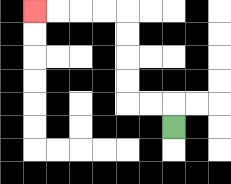{'start': '[7, 5]', 'end': '[1, 0]', 'path_directions': 'U,L,L,U,U,U,U,L,L,L,L', 'path_coordinates': '[[7, 5], [7, 4], [6, 4], [5, 4], [5, 3], [5, 2], [5, 1], [5, 0], [4, 0], [3, 0], [2, 0], [1, 0]]'}